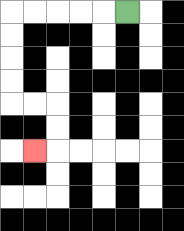{'start': '[5, 0]', 'end': '[1, 6]', 'path_directions': 'L,L,L,L,L,D,D,D,D,R,R,D,D,L', 'path_coordinates': '[[5, 0], [4, 0], [3, 0], [2, 0], [1, 0], [0, 0], [0, 1], [0, 2], [0, 3], [0, 4], [1, 4], [2, 4], [2, 5], [2, 6], [1, 6]]'}